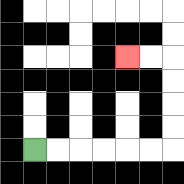{'start': '[1, 6]', 'end': '[5, 2]', 'path_directions': 'R,R,R,R,R,R,U,U,U,U,L,L', 'path_coordinates': '[[1, 6], [2, 6], [3, 6], [4, 6], [5, 6], [6, 6], [7, 6], [7, 5], [7, 4], [7, 3], [7, 2], [6, 2], [5, 2]]'}